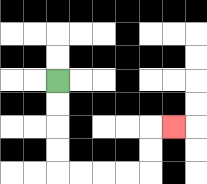{'start': '[2, 3]', 'end': '[7, 5]', 'path_directions': 'D,D,D,D,R,R,R,R,U,U,R', 'path_coordinates': '[[2, 3], [2, 4], [2, 5], [2, 6], [2, 7], [3, 7], [4, 7], [5, 7], [6, 7], [6, 6], [6, 5], [7, 5]]'}